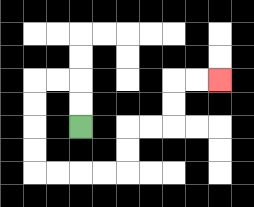{'start': '[3, 5]', 'end': '[9, 3]', 'path_directions': 'U,U,L,L,D,D,D,D,R,R,R,R,U,U,R,R,U,U,R,R', 'path_coordinates': '[[3, 5], [3, 4], [3, 3], [2, 3], [1, 3], [1, 4], [1, 5], [1, 6], [1, 7], [2, 7], [3, 7], [4, 7], [5, 7], [5, 6], [5, 5], [6, 5], [7, 5], [7, 4], [7, 3], [8, 3], [9, 3]]'}